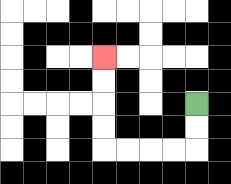{'start': '[8, 4]', 'end': '[4, 2]', 'path_directions': 'D,D,L,L,L,L,U,U,U,U', 'path_coordinates': '[[8, 4], [8, 5], [8, 6], [7, 6], [6, 6], [5, 6], [4, 6], [4, 5], [4, 4], [4, 3], [4, 2]]'}